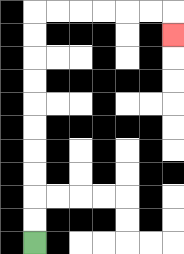{'start': '[1, 10]', 'end': '[7, 1]', 'path_directions': 'U,U,U,U,U,U,U,U,U,U,R,R,R,R,R,R,D', 'path_coordinates': '[[1, 10], [1, 9], [1, 8], [1, 7], [1, 6], [1, 5], [1, 4], [1, 3], [1, 2], [1, 1], [1, 0], [2, 0], [3, 0], [4, 0], [5, 0], [6, 0], [7, 0], [7, 1]]'}